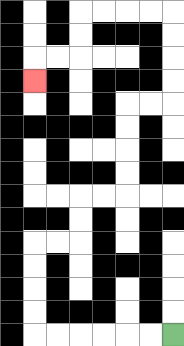{'start': '[7, 14]', 'end': '[1, 3]', 'path_directions': 'L,L,L,L,L,L,U,U,U,U,R,R,U,U,R,R,U,U,U,U,R,R,U,U,U,U,L,L,L,L,D,D,L,L,D', 'path_coordinates': '[[7, 14], [6, 14], [5, 14], [4, 14], [3, 14], [2, 14], [1, 14], [1, 13], [1, 12], [1, 11], [1, 10], [2, 10], [3, 10], [3, 9], [3, 8], [4, 8], [5, 8], [5, 7], [5, 6], [5, 5], [5, 4], [6, 4], [7, 4], [7, 3], [7, 2], [7, 1], [7, 0], [6, 0], [5, 0], [4, 0], [3, 0], [3, 1], [3, 2], [2, 2], [1, 2], [1, 3]]'}